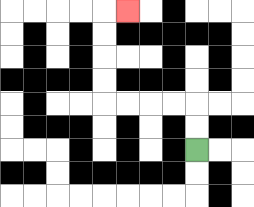{'start': '[8, 6]', 'end': '[5, 0]', 'path_directions': 'U,U,L,L,L,L,U,U,U,U,R', 'path_coordinates': '[[8, 6], [8, 5], [8, 4], [7, 4], [6, 4], [5, 4], [4, 4], [4, 3], [4, 2], [4, 1], [4, 0], [5, 0]]'}